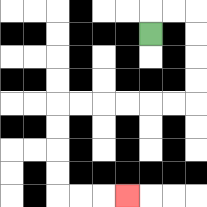{'start': '[6, 1]', 'end': '[5, 8]', 'path_directions': 'U,R,R,D,D,D,D,L,L,L,L,L,L,D,D,D,D,R,R,R', 'path_coordinates': '[[6, 1], [6, 0], [7, 0], [8, 0], [8, 1], [8, 2], [8, 3], [8, 4], [7, 4], [6, 4], [5, 4], [4, 4], [3, 4], [2, 4], [2, 5], [2, 6], [2, 7], [2, 8], [3, 8], [4, 8], [5, 8]]'}